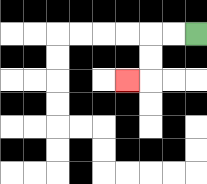{'start': '[8, 1]', 'end': '[5, 3]', 'path_directions': 'L,L,D,D,L', 'path_coordinates': '[[8, 1], [7, 1], [6, 1], [6, 2], [6, 3], [5, 3]]'}